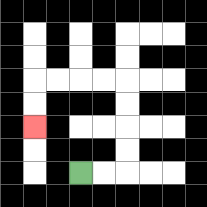{'start': '[3, 7]', 'end': '[1, 5]', 'path_directions': 'R,R,U,U,U,U,L,L,L,L,D,D', 'path_coordinates': '[[3, 7], [4, 7], [5, 7], [5, 6], [5, 5], [5, 4], [5, 3], [4, 3], [3, 3], [2, 3], [1, 3], [1, 4], [1, 5]]'}